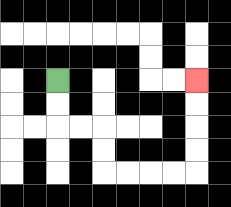{'start': '[2, 3]', 'end': '[8, 3]', 'path_directions': 'D,D,R,R,D,D,R,R,R,R,U,U,U,U', 'path_coordinates': '[[2, 3], [2, 4], [2, 5], [3, 5], [4, 5], [4, 6], [4, 7], [5, 7], [6, 7], [7, 7], [8, 7], [8, 6], [8, 5], [8, 4], [8, 3]]'}